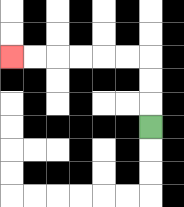{'start': '[6, 5]', 'end': '[0, 2]', 'path_directions': 'U,U,U,L,L,L,L,L,L', 'path_coordinates': '[[6, 5], [6, 4], [6, 3], [6, 2], [5, 2], [4, 2], [3, 2], [2, 2], [1, 2], [0, 2]]'}